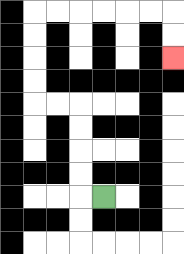{'start': '[4, 8]', 'end': '[7, 2]', 'path_directions': 'L,U,U,U,U,L,L,U,U,U,U,R,R,R,R,R,R,D,D', 'path_coordinates': '[[4, 8], [3, 8], [3, 7], [3, 6], [3, 5], [3, 4], [2, 4], [1, 4], [1, 3], [1, 2], [1, 1], [1, 0], [2, 0], [3, 0], [4, 0], [5, 0], [6, 0], [7, 0], [7, 1], [7, 2]]'}